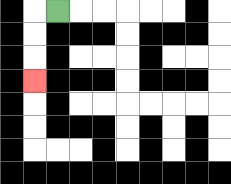{'start': '[2, 0]', 'end': '[1, 3]', 'path_directions': 'L,D,D,D', 'path_coordinates': '[[2, 0], [1, 0], [1, 1], [1, 2], [1, 3]]'}